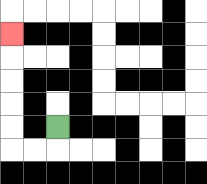{'start': '[2, 5]', 'end': '[0, 1]', 'path_directions': 'D,L,L,U,U,U,U,U', 'path_coordinates': '[[2, 5], [2, 6], [1, 6], [0, 6], [0, 5], [0, 4], [0, 3], [0, 2], [0, 1]]'}